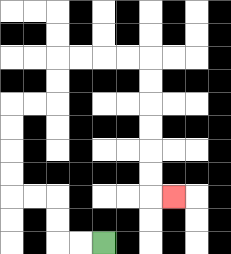{'start': '[4, 10]', 'end': '[7, 8]', 'path_directions': 'L,L,U,U,L,L,U,U,U,U,R,R,U,U,R,R,R,R,D,D,D,D,D,D,R', 'path_coordinates': '[[4, 10], [3, 10], [2, 10], [2, 9], [2, 8], [1, 8], [0, 8], [0, 7], [0, 6], [0, 5], [0, 4], [1, 4], [2, 4], [2, 3], [2, 2], [3, 2], [4, 2], [5, 2], [6, 2], [6, 3], [6, 4], [6, 5], [6, 6], [6, 7], [6, 8], [7, 8]]'}